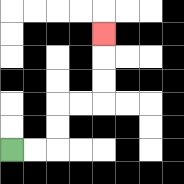{'start': '[0, 6]', 'end': '[4, 1]', 'path_directions': 'R,R,U,U,R,R,U,U,U', 'path_coordinates': '[[0, 6], [1, 6], [2, 6], [2, 5], [2, 4], [3, 4], [4, 4], [4, 3], [4, 2], [4, 1]]'}